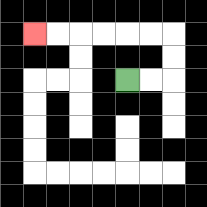{'start': '[5, 3]', 'end': '[1, 1]', 'path_directions': 'R,R,U,U,L,L,L,L,L,L', 'path_coordinates': '[[5, 3], [6, 3], [7, 3], [7, 2], [7, 1], [6, 1], [5, 1], [4, 1], [3, 1], [2, 1], [1, 1]]'}